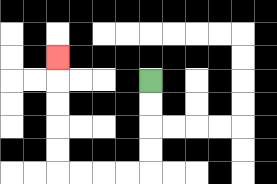{'start': '[6, 3]', 'end': '[2, 2]', 'path_directions': 'D,D,D,D,L,L,L,L,U,U,U,U,U', 'path_coordinates': '[[6, 3], [6, 4], [6, 5], [6, 6], [6, 7], [5, 7], [4, 7], [3, 7], [2, 7], [2, 6], [2, 5], [2, 4], [2, 3], [2, 2]]'}